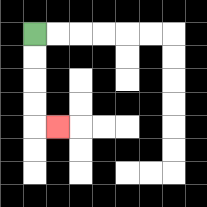{'start': '[1, 1]', 'end': '[2, 5]', 'path_directions': 'D,D,D,D,R', 'path_coordinates': '[[1, 1], [1, 2], [1, 3], [1, 4], [1, 5], [2, 5]]'}